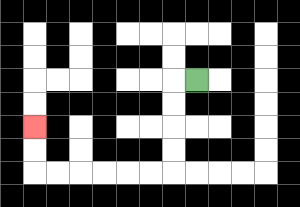{'start': '[8, 3]', 'end': '[1, 5]', 'path_directions': 'L,D,D,D,D,L,L,L,L,L,L,U,U', 'path_coordinates': '[[8, 3], [7, 3], [7, 4], [7, 5], [7, 6], [7, 7], [6, 7], [5, 7], [4, 7], [3, 7], [2, 7], [1, 7], [1, 6], [1, 5]]'}